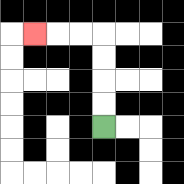{'start': '[4, 5]', 'end': '[1, 1]', 'path_directions': 'U,U,U,U,L,L,L', 'path_coordinates': '[[4, 5], [4, 4], [4, 3], [4, 2], [4, 1], [3, 1], [2, 1], [1, 1]]'}